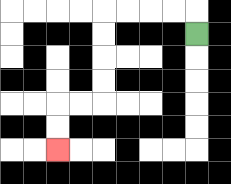{'start': '[8, 1]', 'end': '[2, 6]', 'path_directions': 'U,L,L,L,L,D,D,D,D,L,L,D,D', 'path_coordinates': '[[8, 1], [8, 0], [7, 0], [6, 0], [5, 0], [4, 0], [4, 1], [4, 2], [4, 3], [4, 4], [3, 4], [2, 4], [2, 5], [2, 6]]'}